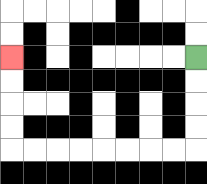{'start': '[8, 2]', 'end': '[0, 2]', 'path_directions': 'D,D,D,D,L,L,L,L,L,L,L,L,U,U,U,U', 'path_coordinates': '[[8, 2], [8, 3], [8, 4], [8, 5], [8, 6], [7, 6], [6, 6], [5, 6], [4, 6], [3, 6], [2, 6], [1, 6], [0, 6], [0, 5], [0, 4], [0, 3], [0, 2]]'}